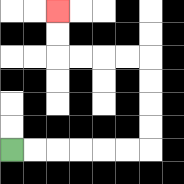{'start': '[0, 6]', 'end': '[2, 0]', 'path_directions': 'R,R,R,R,R,R,U,U,U,U,L,L,L,L,U,U', 'path_coordinates': '[[0, 6], [1, 6], [2, 6], [3, 6], [4, 6], [5, 6], [6, 6], [6, 5], [6, 4], [6, 3], [6, 2], [5, 2], [4, 2], [3, 2], [2, 2], [2, 1], [2, 0]]'}